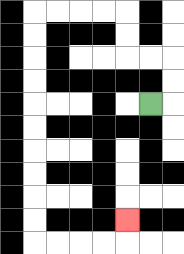{'start': '[6, 4]', 'end': '[5, 9]', 'path_directions': 'R,U,U,L,L,U,U,L,L,L,L,D,D,D,D,D,D,D,D,D,D,R,R,R,R,U', 'path_coordinates': '[[6, 4], [7, 4], [7, 3], [7, 2], [6, 2], [5, 2], [5, 1], [5, 0], [4, 0], [3, 0], [2, 0], [1, 0], [1, 1], [1, 2], [1, 3], [1, 4], [1, 5], [1, 6], [1, 7], [1, 8], [1, 9], [1, 10], [2, 10], [3, 10], [4, 10], [5, 10], [5, 9]]'}